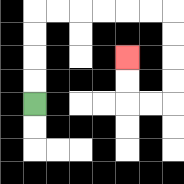{'start': '[1, 4]', 'end': '[5, 2]', 'path_directions': 'U,U,U,U,R,R,R,R,R,R,D,D,D,D,L,L,U,U', 'path_coordinates': '[[1, 4], [1, 3], [1, 2], [1, 1], [1, 0], [2, 0], [3, 0], [4, 0], [5, 0], [6, 0], [7, 0], [7, 1], [7, 2], [7, 3], [7, 4], [6, 4], [5, 4], [5, 3], [5, 2]]'}